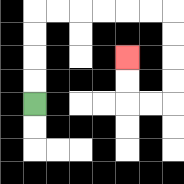{'start': '[1, 4]', 'end': '[5, 2]', 'path_directions': 'U,U,U,U,R,R,R,R,R,R,D,D,D,D,L,L,U,U', 'path_coordinates': '[[1, 4], [1, 3], [1, 2], [1, 1], [1, 0], [2, 0], [3, 0], [4, 0], [5, 0], [6, 0], [7, 0], [7, 1], [7, 2], [7, 3], [7, 4], [6, 4], [5, 4], [5, 3], [5, 2]]'}